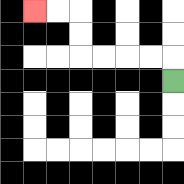{'start': '[7, 3]', 'end': '[1, 0]', 'path_directions': 'U,L,L,L,L,U,U,L,L', 'path_coordinates': '[[7, 3], [7, 2], [6, 2], [5, 2], [4, 2], [3, 2], [3, 1], [3, 0], [2, 0], [1, 0]]'}